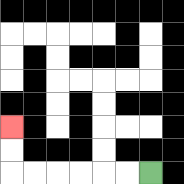{'start': '[6, 7]', 'end': '[0, 5]', 'path_directions': 'L,L,L,L,L,L,U,U', 'path_coordinates': '[[6, 7], [5, 7], [4, 7], [3, 7], [2, 7], [1, 7], [0, 7], [0, 6], [0, 5]]'}